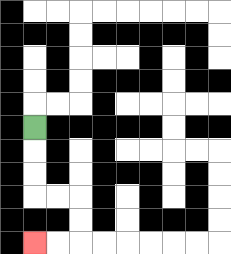{'start': '[1, 5]', 'end': '[1, 10]', 'path_directions': 'D,D,D,R,R,D,D,L,L', 'path_coordinates': '[[1, 5], [1, 6], [1, 7], [1, 8], [2, 8], [3, 8], [3, 9], [3, 10], [2, 10], [1, 10]]'}